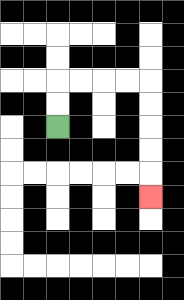{'start': '[2, 5]', 'end': '[6, 8]', 'path_directions': 'U,U,R,R,R,R,D,D,D,D,D', 'path_coordinates': '[[2, 5], [2, 4], [2, 3], [3, 3], [4, 3], [5, 3], [6, 3], [6, 4], [6, 5], [6, 6], [6, 7], [6, 8]]'}